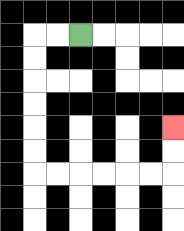{'start': '[3, 1]', 'end': '[7, 5]', 'path_directions': 'L,L,D,D,D,D,D,D,R,R,R,R,R,R,U,U', 'path_coordinates': '[[3, 1], [2, 1], [1, 1], [1, 2], [1, 3], [1, 4], [1, 5], [1, 6], [1, 7], [2, 7], [3, 7], [4, 7], [5, 7], [6, 7], [7, 7], [7, 6], [7, 5]]'}